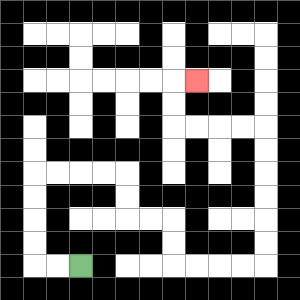{'start': '[3, 11]', 'end': '[8, 3]', 'path_directions': 'L,L,U,U,U,U,R,R,R,R,D,D,R,R,D,D,R,R,R,R,U,U,U,U,U,U,L,L,L,L,U,U,R', 'path_coordinates': '[[3, 11], [2, 11], [1, 11], [1, 10], [1, 9], [1, 8], [1, 7], [2, 7], [3, 7], [4, 7], [5, 7], [5, 8], [5, 9], [6, 9], [7, 9], [7, 10], [7, 11], [8, 11], [9, 11], [10, 11], [11, 11], [11, 10], [11, 9], [11, 8], [11, 7], [11, 6], [11, 5], [10, 5], [9, 5], [8, 5], [7, 5], [7, 4], [7, 3], [8, 3]]'}